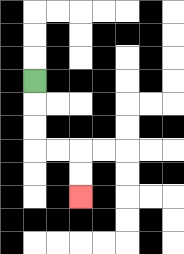{'start': '[1, 3]', 'end': '[3, 8]', 'path_directions': 'D,D,D,R,R,D,D', 'path_coordinates': '[[1, 3], [1, 4], [1, 5], [1, 6], [2, 6], [3, 6], [3, 7], [3, 8]]'}